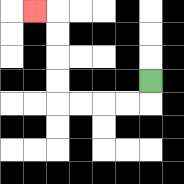{'start': '[6, 3]', 'end': '[1, 0]', 'path_directions': 'D,L,L,L,L,U,U,U,U,L', 'path_coordinates': '[[6, 3], [6, 4], [5, 4], [4, 4], [3, 4], [2, 4], [2, 3], [2, 2], [2, 1], [2, 0], [1, 0]]'}